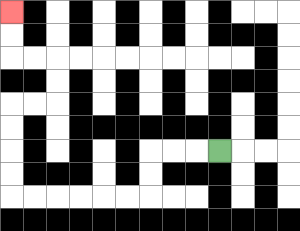{'start': '[9, 6]', 'end': '[0, 0]', 'path_directions': 'L,L,L,D,D,L,L,L,L,L,L,U,U,U,U,R,R,U,U,L,L,U,U', 'path_coordinates': '[[9, 6], [8, 6], [7, 6], [6, 6], [6, 7], [6, 8], [5, 8], [4, 8], [3, 8], [2, 8], [1, 8], [0, 8], [0, 7], [0, 6], [0, 5], [0, 4], [1, 4], [2, 4], [2, 3], [2, 2], [1, 2], [0, 2], [0, 1], [0, 0]]'}